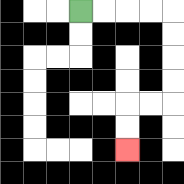{'start': '[3, 0]', 'end': '[5, 6]', 'path_directions': 'R,R,R,R,D,D,D,D,L,L,D,D', 'path_coordinates': '[[3, 0], [4, 0], [5, 0], [6, 0], [7, 0], [7, 1], [7, 2], [7, 3], [7, 4], [6, 4], [5, 4], [5, 5], [5, 6]]'}